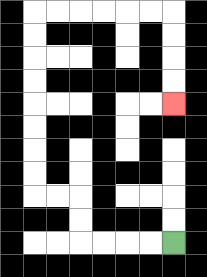{'start': '[7, 10]', 'end': '[7, 4]', 'path_directions': 'L,L,L,L,U,U,L,L,U,U,U,U,U,U,U,U,R,R,R,R,R,R,D,D,D,D', 'path_coordinates': '[[7, 10], [6, 10], [5, 10], [4, 10], [3, 10], [3, 9], [3, 8], [2, 8], [1, 8], [1, 7], [1, 6], [1, 5], [1, 4], [1, 3], [1, 2], [1, 1], [1, 0], [2, 0], [3, 0], [4, 0], [5, 0], [6, 0], [7, 0], [7, 1], [7, 2], [7, 3], [7, 4]]'}